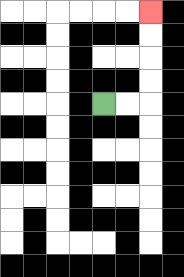{'start': '[4, 4]', 'end': '[6, 0]', 'path_directions': 'R,R,U,U,U,U', 'path_coordinates': '[[4, 4], [5, 4], [6, 4], [6, 3], [6, 2], [6, 1], [6, 0]]'}